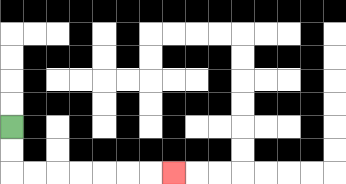{'start': '[0, 5]', 'end': '[7, 7]', 'path_directions': 'D,D,R,R,R,R,R,R,R', 'path_coordinates': '[[0, 5], [0, 6], [0, 7], [1, 7], [2, 7], [3, 7], [4, 7], [5, 7], [6, 7], [7, 7]]'}